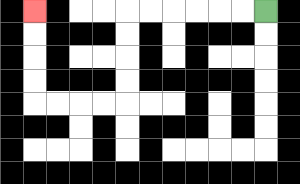{'start': '[11, 0]', 'end': '[1, 0]', 'path_directions': 'L,L,L,L,L,L,D,D,D,D,L,L,L,L,U,U,U,U', 'path_coordinates': '[[11, 0], [10, 0], [9, 0], [8, 0], [7, 0], [6, 0], [5, 0], [5, 1], [5, 2], [5, 3], [5, 4], [4, 4], [3, 4], [2, 4], [1, 4], [1, 3], [1, 2], [1, 1], [1, 0]]'}